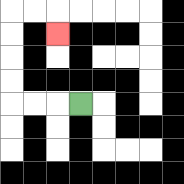{'start': '[3, 4]', 'end': '[2, 1]', 'path_directions': 'L,L,L,U,U,U,U,R,R,D', 'path_coordinates': '[[3, 4], [2, 4], [1, 4], [0, 4], [0, 3], [0, 2], [0, 1], [0, 0], [1, 0], [2, 0], [2, 1]]'}